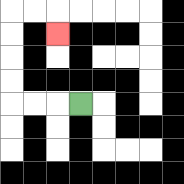{'start': '[3, 4]', 'end': '[2, 1]', 'path_directions': 'L,L,L,U,U,U,U,R,R,D', 'path_coordinates': '[[3, 4], [2, 4], [1, 4], [0, 4], [0, 3], [0, 2], [0, 1], [0, 0], [1, 0], [2, 0], [2, 1]]'}